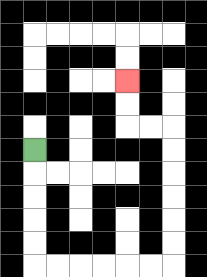{'start': '[1, 6]', 'end': '[5, 3]', 'path_directions': 'D,D,D,D,D,R,R,R,R,R,R,U,U,U,U,U,U,L,L,U,U', 'path_coordinates': '[[1, 6], [1, 7], [1, 8], [1, 9], [1, 10], [1, 11], [2, 11], [3, 11], [4, 11], [5, 11], [6, 11], [7, 11], [7, 10], [7, 9], [7, 8], [7, 7], [7, 6], [7, 5], [6, 5], [5, 5], [5, 4], [5, 3]]'}